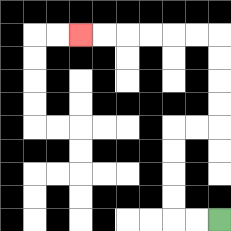{'start': '[9, 9]', 'end': '[3, 1]', 'path_directions': 'L,L,U,U,U,U,R,R,U,U,U,U,L,L,L,L,L,L', 'path_coordinates': '[[9, 9], [8, 9], [7, 9], [7, 8], [7, 7], [7, 6], [7, 5], [8, 5], [9, 5], [9, 4], [9, 3], [9, 2], [9, 1], [8, 1], [7, 1], [6, 1], [5, 1], [4, 1], [3, 1]]'}